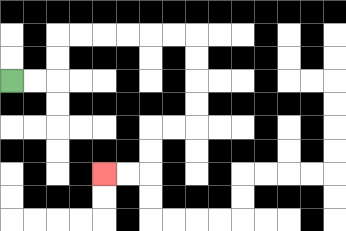{'start': '[0, 3]', 'end': '[4, 7]', 'path_directions': 'R,R,U,U,R,R,R,R,R,R,D,D,D,D,L,L,D,D,L,L', 'path_coordinates': '[[0, 3], [1, 3], [2, 3], [2, 2], [2, 1], [3, 1], [4, 1], [5, 1], [6, 1], [7, 1], [8, 1], [8, 2], [8, 3], [8, 4], [8, 5], [7, 5], [6, 5], [6, 6], [6, 7], [5, 7], [4, 7]]'}